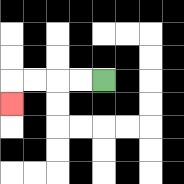{'start': '[4, 3]', 'end': '[0, 4]', 'path_directions': 'L,L,L,L,D', 'path_coordinates': '[[4, 3], [3, 3], [2, 3], [1, 3], [0, 3], [0, 4]]'}